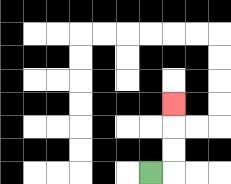{'start': '[6, 7]', 'end': '[7, 4]', 'path_directions': 'R,U,U,U', 'path_coordinates': '[[6, 7], [7, 7], [7, 6], [7, 5], [7, 4]]'}